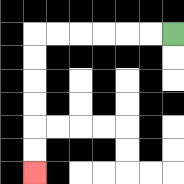{'start': '[7, 1]', 'end': '[1, 7]', 'path_directions': 'L,L,L,L,L,L,D,D,D,D,D,D', 'path_coordinates': '[[7, 1], [6, 1], [5, 1], [4, 1], [3, 1], [2, 1], [1, 1], [1, 2], [1, 3], [1, 4], [1, 5], [1, 6], [1, 7]]'}